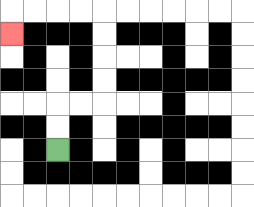{'start': '[2, 6]', 'end': '[0, 1]', 'path_directions': 'U,U,R,R,U,U,U,U,L,L,L,L,D', 'path_coordinates': '[[2, 6], [2, 5], [2, 4], [3, 4], [4, 4], [4, 3], [4, 2], [4, 1], [4, 0], [3, 0], [2, 0], [1, 0], [0, 0], [0, 1]]'}